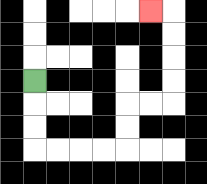{'start': '[1, 3]', 'end': '[6, 0]', 'path_directions': 'D,D,D,R,R,R,R,U,U,R,R,U,U,U,U,L', 'path_coordinates': '[[1, 3], [1, 4], [1, 5], [1, 6], [2, 6], [3, 6], [4, 6], [5, 6], [5, 5], [5, 4], [6, 4], [7, 4], [7, 3], [7, 2], [7, 1], [7, 0], [6, 0]]'}